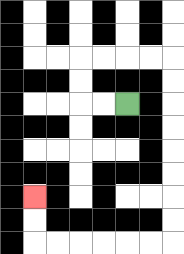{'start': '[5, 4]', 'end': '[1, 8]', 'path_directions': 'L,L,U,U,R,R,R,R,D,D,D,D,D,D,D,D,L,L,L,L,L,L,U,U', 'path_coordinates': '[[5, 4], [4, 4], [3, 4], [3, 3], [3, 2], [4, 2], [5, 2], [6, 2], [7, 2], [7, 3], [7, 4], [7, 5], [7, 6], [7, 7], [7, 8], [7, 9], [7, 10], [6, 10], [5, 10], [4, 10], [3, 10], [2, 10], [1, 10], [1, 9], [1, 8]]'}